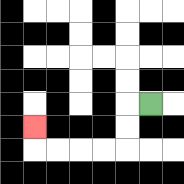{'start': '[6, 4]', 'end': '[1, 5]', 'path_directions': 'L,D,D,L,L,L,L,U', 'path_coordinates': '[[6, 4], [5, 4], [5, 5], [5, 6], [4, 6], [3, 6], [2, 6], [1, 6], [1, 5]]'}